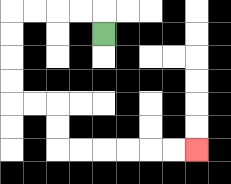{'start': '[4, 1]', 'end': '[8, 6]', 'path_directions': 'U,L,L,L,L,D,D,D,D,R,R,D,D,R,R,R,R,R,R', 'path_coordinates': '[[4, 1], [4, 0], [3, 0], [2, 0], [1, 0], [0, 0], [0, 1], [0, 2], [0, 3], [0, 4], [1, 4], [2, 4], [2, 5], [2, 6], [3, 6], [4, 6], [5, 6], [6, 6], [7, 6], [8, 6]]'}